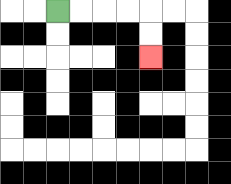{'start': '[2, 0]', 'end': '[6, 2]', 'path_directions': 'R,R,R,R,D,D', 'path_coordinates': '[[2, 0], [3, 0], [4, 0], [5, 0], [6, 0], [6, 1], [6, 2]]'}